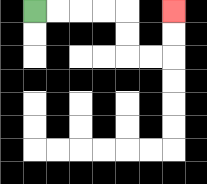{'start': '[1, 0]', 'end': '[7, 0]', 'path_directions': 'R,R,R,R,D,D,R,R,U,U', 'path_coordinates': '[[1, 0], [2, 0], [3, 0], [4, 0], [5, 0], [5, 1], [5, 2], [6, 2], [7, 2], [7, 1], [7, 0]]'}